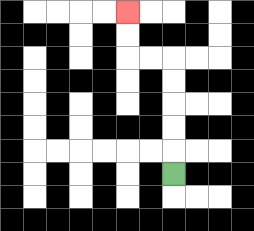{'start': '[7, 7]', 'end': '[5, 0]', 'path_directions': 'U,U,U,U,U,L,L,U,U', 'path_coordinates': '[[7, 7], [7, 6], [7, 5], [7, 4], [7, 3], [7, 2], [6, 2], [5, 2], [5, 1], [5, 0]]'}